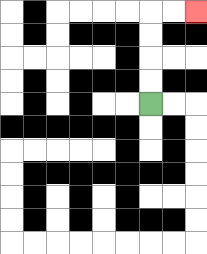{'start': '[6, 4]', 'end': '[8, 0]', 'path_directions': 'U,U,U,U,R,R', 'path_coordinates': '[[6, 4], [6, 3], [6, 2], [6, 1], [6, 0], [7, 0], [8, 0]]'}